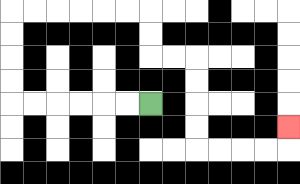{'start': '[6, 4]', 'end': '[12, 5]', 'path_directions': 'L,L,L,L,L,L,U,U,U,U,R,R,R,R,R,R,D,D,R,R,D,D,D,D,R,R,R,R,U', 'path_coordinates': '[[6, 4], [5, 4], [4, 4], [3, 4], [2, 4], [1, 4], [0, 4], [0, 3], [0, 2], [0, 1], [0, 0], [1, 0], [2, 0], [3, 0], [4, 0], [5, 0], [6, 0], [6, 1], [6, 2], [7, 2], [8, 2], [8, 3], [8, 4], [8, 5], [8, 6], [9, 6], [10, 6], [11, 6], [12, 6], [12, 5]]'}